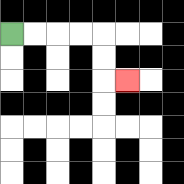{'start': '[0, 1]', 'end': '[5, 3]', 'path_directions': 'R,R,R,R,D,D,R', 'path_coordinates': '[[0, 1], [1, 1], [2, 1], [3, 1], [4, 1], [4, 2], [4, 3], [5, 3]]'}